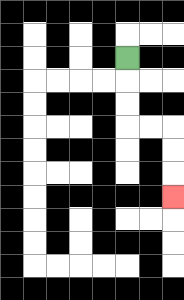{'start': '[5, 2]', 'end': '[7, 8]', 'path_directions': 'D,D,D,R,R,D,D,D', 'path_coordinates': '[[5, 2], [5, 3], [5, 4], [5, 5], [6, 5], [7, 5], [7, 6], [7, 7], [7, 8]]'}